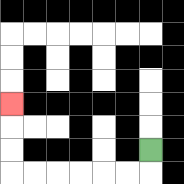{'start': '[6, 6]', 'end': '[0, 4]', 'path_directions': 'D,L,L,L,L,L,L,U,U,U', 'path_coordinates': '[[6, 6], [6, 7], [5, 7], [4, 7], [3, 7], [2, 7], [1, 7], [0, 7], [0, 6], [0, 5], [0, 4]]'}